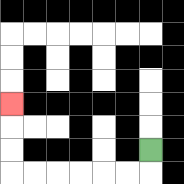{'start': '[6, 6]', 'end': '[0, 4]', 'path_directions': 'D,L,L,L,L,L,L,U,U,U', 'path_coordinates': '[[6, 6], [6, 7], [5, 7], [4, 7], [3, 7], [2, 7], [1, 7], [0, 7], [0, 6], [0, 5], [0, 4]]'}